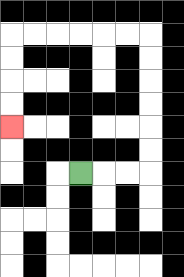{'start': '[3, 7]', 'end': '[0, 5]', 'path_directions': 'R,R,R,U,U,U,U,U,U,L,L,L,L,L,L,D,D,D,D', 'path_coordinates': '[[3, 7], [4, 7], [5, 7], [6, 7], [6, 6], [6, 5], [6, 4], [6, 3], [6, 2], [6, 1], [5, 1], [4, 1], [3, 1], [2, 1], [1, 1], [0, 1], [0, 2], [0, 3], [0, 4], [0, 5]]'}